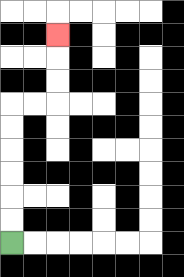{'start': '[0, 10]', 'end': '[2, 1]', 'path_directions': 'U,U,U,U,U,U,R,R,U,U,U', 'path_coordinates': '[[0, 10], [0, 9], [0, 8], [0, 7], [0, 6], [0, 5], [0, 4], [1, 4], [2, 4], [2, 3], [2, 2], [2, 1]]'}